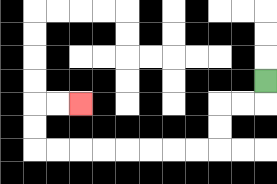{'start': '[11, 3]', 'end': '[3, 4]', 'path_directions': 'D,L,L,D,D,L,L,L,L,L,L,L,L,U,U,R,R', 'path_coordinates': '[[11, 3], [11, 4], [10, 4], [9, 4], [9, 5], [9, 6], [8, 6], [7, 6], [6, 6], [5, 6], [4, 6], [3, 6], [2, 6], [1, 6], [1, 5], [1, 4], [2, 4], [3, 4]]'}